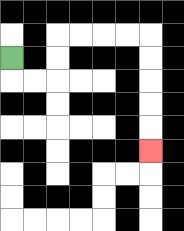{'start': '[0, 2]', 'end': '[6, 6]', 'path_directions': 'D,R,R,U,U,R,R,R,R,D,D,D,D,D', 'path_coordinates': '[[0, 2], [0, 3], [1, 3], [2, 3], [2, 2], [2, 1], [3, 1], [4, 1], [5, 1], [6, 1], [6, 2], [6, 3], [6, 4], [6, 5], [6, 6]]'}